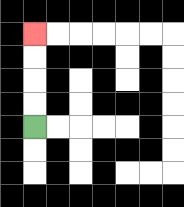{'start': '[1, 5]', 'end': '[1, 1]', 'path_directions': 'U,U,U,U', 'path_coordinates': '[[1, 5], [1, 4], [1, 3], [1, 2], [1, 1]]'}